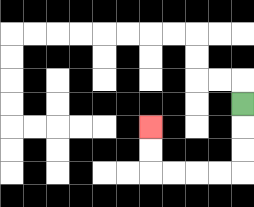{'start': '[10, 4]', 'end': '[6, 5]', 'path_directions': 'D,D,D,L,L,L,L,U,U', 'path_coordinates': '[[10, 4], [10, 5], [10, 6], [10, 7], [9, 7], [8, 7], [7, 7], [6, 7], [6, 6], [6, 5]]'}